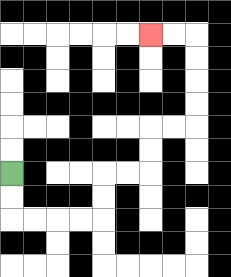{'start': '[0, 7]', 'end': '[6, 1]', 'path_directions': 'D,D,R,R,R,R,U,U,R,R,U,U,R,R,U,U,U,U,L,L', 'path_coordinates': '[[0, 7], [0, 8], [0, 9], [1, 9], [2, 9], [3, 9], [4, 9], [4, 8], [4, 7], [5, 7], [6, 7], [6, 6], [6, 5], [7, 5], [8, 5], [8, 4], [8, 3], [8, 2], [8, 1], [7, 1], [6, 1]]'}